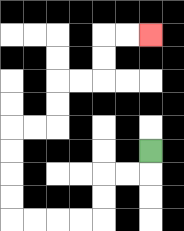{'start': '[6, 6]', 'end': '[6, 1]', 'path_directions': 'D,L,L,D,D,L,L,L,L,U,U,U,U,R,R,U,U,R,R,U,U,R,R', 'path_coordinates': '[[6, 6], [6, 7], [5, 7], [4, 7], [4, 8], [4, 9], [3, 9], [2, 9], [1, 9], [0, 9], [0, 8], [0, 7], [0, 6], [0, 5], [1, 5], [2, 5], [2, 4], [2, 3], [3, 3], [4, 3], [4, 2], [4, 1], [5, 1], [6, 1]]'}